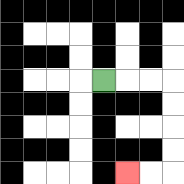{'start': '[4, 3]', 'end': '[5, 7]', 'path_directions': 'R,R,R,D,D,D,D,L,L', 'path_coordinates': '[[4, 3], [5, 3], [6, 3], [7, 3], [7, 4], [7, 5], [7, 6], [7, 7], [6, 7], [5, 7]]'}